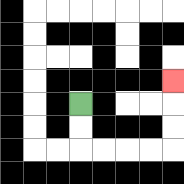{'start': '[3, 4]', 'end': '[7, 3]', 'path_directions': 'D,D,R,R,R,R,U,U,U', 'path_coordinates': '[[3, 4], [3, 5], [3, 6], [4, 6], [5, 6], [6, 6], [7, 6], [7, 5], [7, 4], [7, 3]]'}